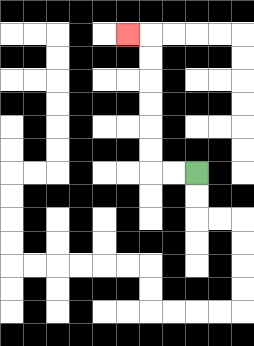{'start': '[8, 7]', 'end': '[5, 1]', 'path_directions': 'L,L,U,U,U,U,U,U,L', 'path_coordinates': '[[8, 7], [7, 7], [6, 7], [6, 6], [6, 5], [6, 4], [6, 3], [6, 2], [6, 1], [5, 1]]'}